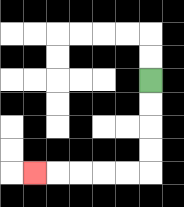{'start': '[6, 3]', 'end': '[1, 7]', 'path_directions': 'D,D,D,D,L,L,L,L,L', 'path_coordinates': '[[6, 3], [6, 4], [6, 5], [6, 6], [6, 7], [5, 7], [4, 7], [3, 7], [2, 7], [1, 7]]'}